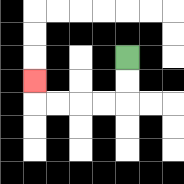{'start': '[5, 2]', 'end': '[1, 3]', 'path_directions': 'D,D,L,L,L,L,U', 'path_coordinates': '[[5, 2], [5, 3], [5, 4], [4, 4], [3, 4], [2, 4], [1, 4], [1, 3]]'}